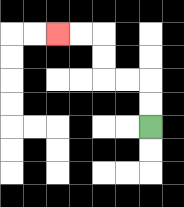{'start': '[6, 5]', 'end': '[2, 1]', 'path_directions': 'U,U,L,L,U,U,L,L', 'path_coordinates': '[[6, 5], [6, 4], [6, 3], [5, 3], [4, 3], [4, 2], [4, 1], [3, 1], [2, 1]]'}